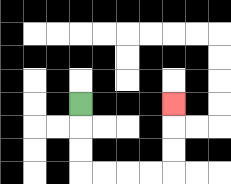{'start': '[3, 4]', 'end': '[7, 4]', 'path_directions': 'D,D,D,R,R,R,R,U,U,U', 'path_coordinates': '[[3, 4], [3, 5], [3, 6], [3, 7], [4, 7], [5, 7], [6, 7], [7, 7], [7, 6], [7, 5], [7, 4]]'}